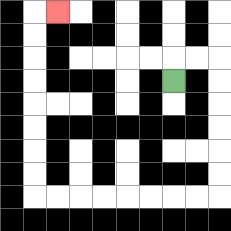{'start': '[7, 3]', 'end': '[2, 0]', 'path_directions': 'U,R,R,D,D,D,D,D,D,L,L,L,L,L,L,L,L,U,U,U,U,U,U,U,U,R', 'path_coordinates': '[[7, 3], [7, 2], [8, 2], [9, 2], [9, 3], [9, 4], [9, 5], [9, 6], [9, 7], [9, 8], [8, 8], [7, 8], [6, 8], [5, 8], [4, 8], [3, 8], [2, 8], [1, 8], [1, 7], [1, 6], [1, 5], [1, 4], [1, 3], [1, 2], [1, 1], [1, 0], [2, 0]]'}